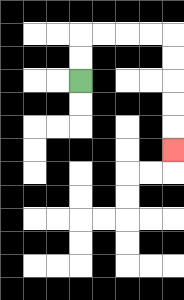{'start': '[3, 3]', 'end': '[7, 6]', 'path_directions': 'U,U,R,R,R,R,D,D,D,D,D', 'path_coordinates': '[[3, 3], [3, 2], [3, 1], [4, 1], [5, 1], [6, 1], [7, 1], [7, 2], [7, 3], [7, 4], [7, 5], [7, 6]]'}